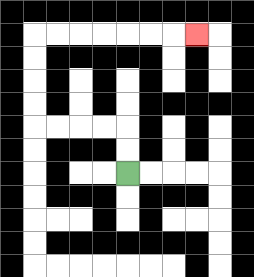{'start': '[5, 7]', 'end': '[8, 1]', 'path_directions': 'U,U,L,L,L,L,U,U,U,U,R,R,R,R,R,R,R', 'path_coordinates': '[[5, 7], [5, 6], [5, 5], [4, 5], [3, 5], [2, 5], [1, 5], [1, 4], [1, 3], [1, 2], [1, 1], [2, 1], [3, 1], [4, 1], [5, 1], [6, 1], [7, 1], [8, 1]]'}